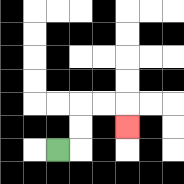{'start': '[2, 6]', 'end': '[5, 5]', 'path_directions': 'R,U,U,R,R,D', 'path_coordinates': '[[2, 6], [3, 6], [3, 5], [3, 4], [4, 4], [5, 4], [5, 5]]'}